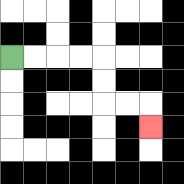{'start': '[0, 2]', 'end': '[6, 5]', 'path_directions': 'R,R,R,R,D,D,R,R,D', 'path_coordinates': '[[0, 2], [1, 2], [2, 2], [3, 2], [4, 2], [4, 3], [4, 4], [5, 4], [6, 4], [6, 5]]'}